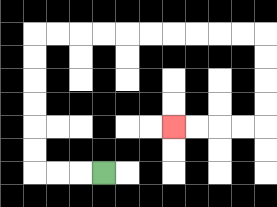{'start': '[4, 7]', 'end': '[7, 5]', 'path_directions': 'L,L,L,U,U,U,U,U,U,R,R,R,R,R,R,R,R,R,R,D,D,D,D,L,L,L,L', 'path_coordinates': '[[4, 7], [3, 7], [2, 7], [1, 7], [1, 6], [1, 5], [1, 4], [1, 3], [1, 2], [1, 1], [2, 1], [3, 1], [4, 1], [5, 1], [6, 1], [7, 1], [8, 1], [9, 1], [10, 1], [11, 1], [11, 2], [11, 3], [11, 4], [11, 5], [10, 5], [9, 5], [8, 5], [7, 5]]'}